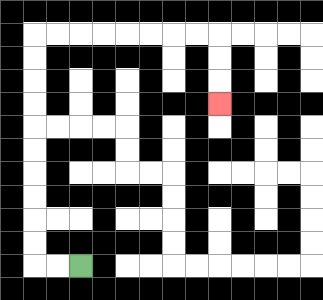{'start': '[3, 11]', 'end': '[9, 4]', 'path_directions': 'L,L,U,U,U,U,U,U,U,U,U,U,R,R,R,R,R,R,R,R,D,D,D', 'path_coordinates': '[[3, 11], [2, 11], [1, 11], [1, 10], [1, 9], [1, 8], [1, 7], [1, 6], [1, 5], [1, 4], [1, 3], [1, 2], [1, 1], [2, 1], [3, 1], [4, 1], [5, 1], [6, 1], [7, 1], [8, 1], [9, 1], [9, 2], [9, 3], [9, 4]]'}